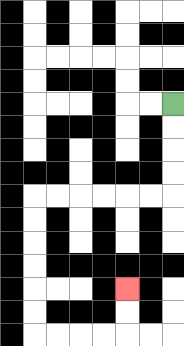{'start': '[7, 4]', 'end': '[5, 12]', 'path_directions': 'D,D,D,D,L,L,L,L,L,L,D,D,D,D,D,D,R,R,R,R,U,U', 'path_coordinates': '[[7, 4], [7, 5], [7, 6], [7, 7], [7, 8], [6, 8], [5, 8], [4, 8], [3, 8], [2, 8], [1, 8], [1, 9], [1, 10], [1, 11], [1, 12], [1, 13], [1, 14], [2, 14], [3, 14], [4, 14], [5, 14], [5, 13], [5, 12]]'}